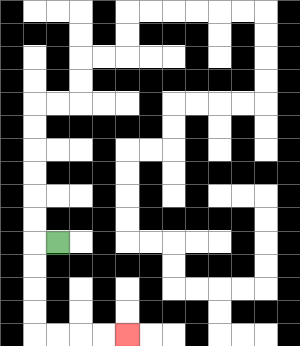{'start': '[2, 10]', 'end': '[5, 14]', 'path_directions': 'L,D,D,D,D,R,R,R,R', 'path_coordinates': '[[2, 10], [1, 10], [1, 11], [1, 12], [1, 13], [1, 14], [2, 14], [3, 14], [4, 14], [5, 14]]'}